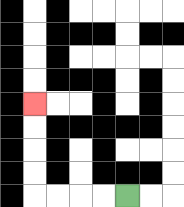{'start': '[5, 8]', 'end': '[1, 4]', 'path_directions': 'L,L,L,L,U,U,U,U', 'path_coordinates': '[[5, 8], [4, 8], [3, 8], [2, 8], [1, 8], [1, 7], [1, 6], [1, 5], [1, 4]]'}